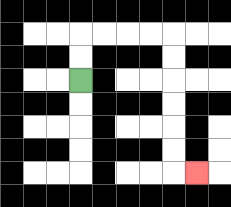{'start': '[3, 3]', 'end': '[8, 7]', 'path_directions': 'U,U,R,R,R,R,D,D,D,D,D,D,R', 'path_coordinates': '[[3, 3], [3, 2], [3, 1], [4, 1], [5, 1], [6, 1], [7, 1], [7, 2], [7, 3], [7, 4], [7, 5], [7, 6], [7, 7], [8, 7]]'}